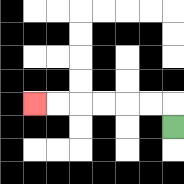{'start': '[7, 5]', 'end': '[1, 4]', 'path_directions': 'U,L,L,L,L,L,L', 'path_coordinates': '[[7, 5], [7, 4], [6, 4], [5, 4], [4, 4], [3, 4], [2, 4], [1, 4]]'}